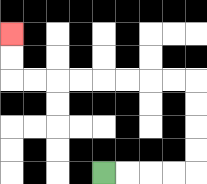{'start': '[4, 7]', 'end': '[0, 1]', 'path_directions': 'R,R,R,R,U,U,U,U,L,L,L,L,L,L,L,L,U,U', 'path_coordinates': '[[4, 7], [5, 7], [6, 7], [7, 7], [8, 7], [8, 6], [8, 5], [8, 4], [8, 3], [7, 3], [6, 3], [5, 3], [4, 3], [3, 3], [2, 3], [1, 3], [0, 3], [0, 2], [0, 1]]'}